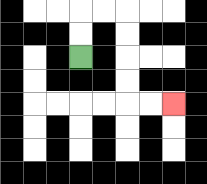{'start': '[3, 2]', 'end': '[7, 4]', 'path_directions': 'U,U,R,R,D,D,D,D,R,R', 'path_coordinates': '[[3, 2], [3, 1], [3, 0], [4, 0], [5, 0], [5, 1], [5, 2], [5, 3], [5, 4], [6, 4], [7, 4]]'}